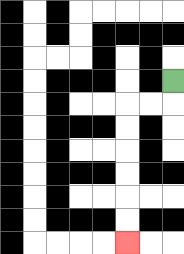{'start': '[7, 3]', 'end': '[5, 10]', 'path_directions': 'D,L,L,D,D,D,D,D,D', 'path_coordinates': '[[7, 3], [7, 4], [6, 4], [5, 4], [5, 5], [5, 6], [5, 7], [5, 8], [5, 9], [5, 10]]'}